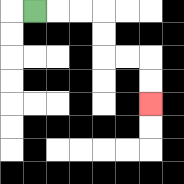{'start': '[1, 0]', 'end': '[6, 4]', 'path_directions': 'R,R,R,D,D,R,R,D,D', 'path_coordinates': '[[1, 0], [2, 0], [3, 0], [4, 0], [4, 1], [4, 2], [5, 2], [6, 2], [6, 3], [6, 4]]'}